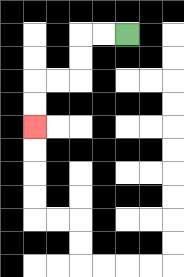{'start': '[5, 1]', 'end': '[1, 5]', 'path_directions': 'L,L,D,D,L,L,D,D', 'path_coordinates': '[[5, 1], [4, 1], [3, 1], [3, 2], [3, 3], [2, 3], [1, 3], [1, 4], [1, 5]]'}